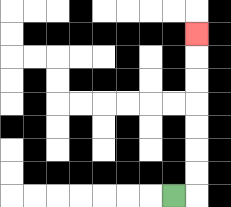{'start': '[7, 8]', 'end': '[8, 1]', 'path_directions': 'R,U,U,U,U,U,U,U', 'path_coordinates': '[[7, 8], [8, 8], [8, 7], [8, 6], [8, 5], [8, 4], [8, 3], [8, 2], [8, 1]]'}